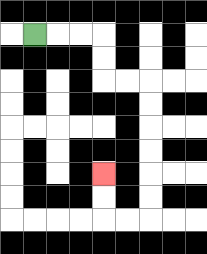{'start': '[1, 1]', 'end': '[4, 7]', 'path_directions': 'R,R,R,D,D,R,R,D,D,D,D,D,D,L,L,U,U', 'path_coordinates': '[[1, 1], [2, 1], [3, 1], [4, 1], [4, 2], [4, 3], [5, 3], [6, 3], [6, 4], [6, 5], [6, 6], [6, 7], [6, 8], [6, 9], [5, 9], [4, 9], [4, 8], [4, 7]]'}